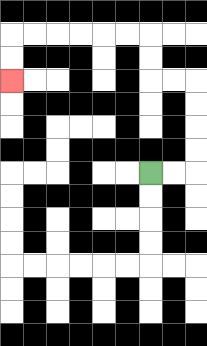{'start': '[6, 7]', 'end': '[0, 3]', 'path_directions': 'R,R,U,U,U,U,L,L,U,U,L,L,L,L,L,L,D,D', 'path_coordinates': '[[6, 7], [7, 7], [8, 7], [8, 6], [8, 5], [8, 4], [8, 3], [7, 3], [6, 3], [6, 2], [6, 1], [5, 1], [4, 1], [3, 1], [2, 1], [1, 1], [0, 1], [0, 2], [0, 3]]'}